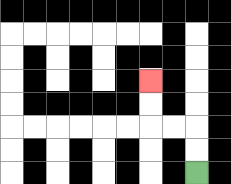{'start': '[8, 7]', 'end': '[6, 3]', 'path_directions': 'U,U,L,L,U,U', 'path_coordinates': '[[8, 7], [8, 6], [8, 5], [7, 5], [6, 5], [6, 4], [6, 3]]'}